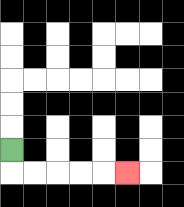{'start': '[0, 6]', 'end': '[5, 7]', 'path_directions': 'D,R,R,R,R,R', 'path_coordinates': '[[0, 6], [0, 7], [1, 7], [2, 7], [3, 7], [4, 7], [5, 7]]'}